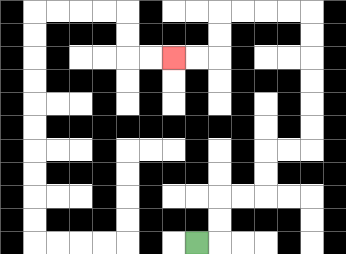{'start': '[8, 10]', 'end': '[7, 2]', 'path_directions': 'R,U,U,R,R,U,U,R,R,U,U,U,U,U,U,L,L,L,L,D,D,L,L', 'path_coordinates': '[[8, 10], [9, 10], [9, 9], [9, 8], [10, 8], [11, 8], [11, 7], [11, 6], [12, 6], [13, 6], [13, 5], [13, 4], [13, 3], [13, 2], [13, 1], [13, 0], [12, 0], [11, 0], [10, 0], [9, 0], [9, 1], [9, 2], [8, 2], [7, 2]]'}